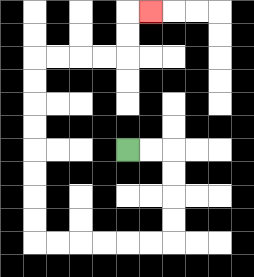{'start': '[5, 6]', 'end': '[6, 0]', 'path_directions': 'R,R,D,D,D,D,L,L,L,L,L,L,U,U,U,U,U,U,U,U,R,R,R,R,U,U,R', 'path_coordinates': '[[5, 6], [6, 6], [7, 6], [7, 7], [7, 8], [7, 9], [7, 10], [6, 10], [5, 10], [4, 10], [3, 10], [2, 10], [1, 10], [1, 9], [1, 8], [1, 7], [1, 6], [1, 5], [1, 4], [1, 3], [1, 2], [2, 2], [3, 2], [4, 2], [5, 2], [5, 1], [5, 0], [6, 0]]'}